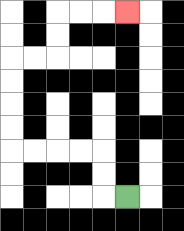{'start': '[5, 8]', 'end': '[5, 0]', 'path_directions': 'L,U,U,L,L,L,L,U,U,U,U,R,R,U,U,R,R,R', 'path_coordinates': '[[5, 8], [4, 8], [4, 7], [4, 6], [3, 6], [2, 6], [1, 6], [0, 6], [0, 5], [0, 4], [0, 3], [0, 2], [1, 2], [2, 2], [2, 1], [2, 0], [3, 0], [4, 0], [5, 0]]'}